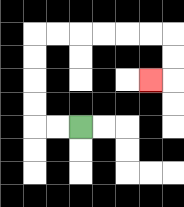{'start': '[3, 5]', 'end': '[6, 3]', 'path_directions': 'L,L,U,U,U,U,R,R,R,R,R,R,D,D,L', 'path_coordinates': '[[3, 5], [2, 5], [1, 5], [1, 4], [1, 3], [1, 2], [1, 1], [2, 1], [3, 1], [4, 1], [5, 1], [6, 1], [7, 1], [7, 2], [7, 3], [6, 3]]'}